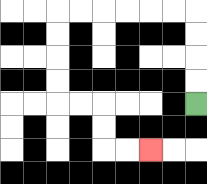{'start': '[8, 4]', 'end': '[6, 6]', 'path_directions': 'U,U,U,U,L,L,L,L,L,L,D,D,D,D,R,R,D,D,R,R', 'path_coordinates': '[[8, 4], [8, 3], [8, 2], [8, 1], [8, 0], [7, 0], [6, 0], [5, 0], [4, 0], [3, 0], [2, 0], [2, 1], [2, 2], [2, 3], [2, 4], [3, 4], [4, 4], [4, 5], [4, 6], [5, 6], [6, 6]]'}